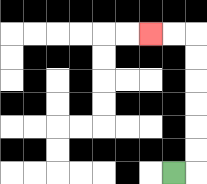{'start': '[7, 7]', 'end': '[6, 1]', 'path_directions': 'R,U,U,U,U,U,U,L,L', 'path_coordinates': '[[7, 7], [8, 7], [8, 6], [8, 5], [8, 4], [8, 3], [8, 2], [8, 1], [7, 1], [6, 1]]'}